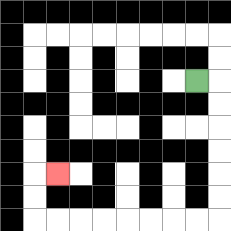{'start': '[8, 3]', 'end': '[2, 7]', 'path_directions': 'R,D,D,D,D,D,D,L,L,L,L,L,L,L,L,U,U,R', 'path_coordinates': '[[8, 3], [9, 3], [9, 4], [9, 5], [9, 6], [9, 7], [9, 8], [9, 9], [8, 9], [7, 9], [6, 9], [5, 9], [4, 9], [3, 9], [2, 9], [1, 9], [1, 8], [1, 7], [2, 7]]'}